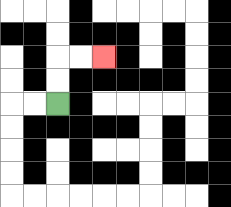{'start': '[2, 4]', 'end': '[4, 2]', 'path_directions': 'U,U,R,R', 'path_coordinates': '[[2, 4], [2, 3], [2, 2], [3, 2], [4, 2]]'}